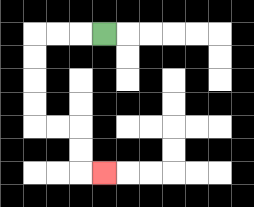{'start': '[4, 1]', 'end': '[4, 7]', 'path_directions': 'L,L,L,D,D,D,D,R,R,D,D,R', 'path_coordinates': '[[4, 1], [3, 1], [2, 1], [1, 1], [1, 2], [1, 3], [1, 4], [1, 5], [2, 5], [3, 5], [3, 6], [3, 7], [4, 7]]'}